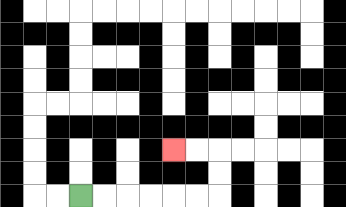{'start': '[3, 8]', 'end': '[7, 6]', 'path_directions': 'R,R,R,R,R,R,U,U,L,L', 'path_coordinates': '[[3, 8], [4, 8], [5, 8], [6, 8], [7, 8], [8, 8], [9, 8], [9, 7], [9, 6], [8, 6], [7, 6]]'}